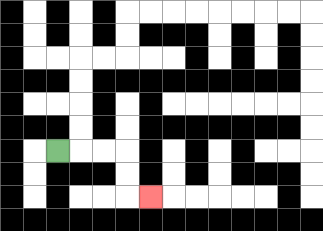{'start': '[2, 6]', 'end': '[6, 8]', 'path_directions': 'R,R,R,D,D,R', 'path_coordinates': '[[2, 6], [3, 6], [4, 6], [5, 6], [5, 7], [5, 8], [6, 8]]'}